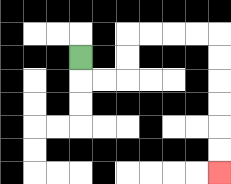{'start': '[3, 2]', 'end': '[9, 7]', 'path_directions': 'D,R,R,U,U,R,R,R,R,D,D,D,D,D,D', 'path_coordinates': '[[3, 2], [3, 3], [4, 3], [5, 3], [5, 2], [5, 1], [6, 1], [7, 1], [8, 1], [9, 1], [9, 2], [9, 3], [9, 4], [9, 5], [9, 6], [9, 7]]'}